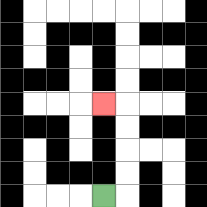{'start': '[4, 8]', 'end': '[4, 4]', 'path_directions': 'R,U,U,U,U,L', 'path_coordinates': '[[4, 8], [5, 8], [5, 7], [5, 6], [5, 5], [5, 4], [4, 4]]'}